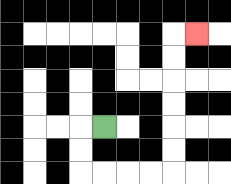{'start': '[4, 5]', 'end': '[8, 1]', 'path_directions': 'L,D,D,R,R,R,R,U,U,U,U,U,U,R', 'path_coordinates': '[[4, 5], [3, 5], [3, 6], [3, 7], [4, 7], [5, 7], [6, 7], [7, 7], [7, 6], [7, 5], [7, 4], [7, 3], [7, 2], [7, 1], [8, 1]]'}